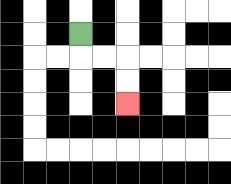{'start': '[3, 1]', 'end': '[5, 4]', 'path_directions': 'D,R,R,D,D', 'path_coordinates': '[[3, 1], [3, 2], [4, 2], [5, 2], [5, 3], [5, 4]]'}